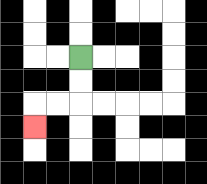{'start': '[3, 2]', 'end': '[1, 5]', 'path_directions': 'D,D,L,L,D', 'path_coordinates': '[[3, 2], [3, 3], [3, 4], [2, 4], [1, 4], [1, 5]]'}